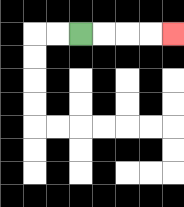{'start': '[3, 1]', 'end': '[7, 1]', 'path_directions': 'R,R,R,R', 'path_coordinates': '[[3, 1], [4, 1], [5, 1], [6, 1], [7, 1]]'}